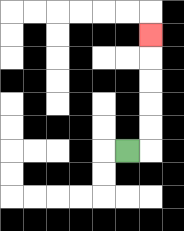{'start': '[5, 6]', 'end': '[6, 1]', 'path_directions': 'R,U,U,U,U,U', 'path_coordinates': '[[5, 6], [6, 6], [6, 5], [6, 4], [6, 3], [6, 2], [6, 1]]'}